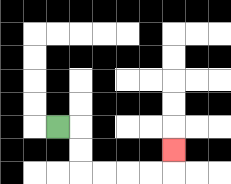{'start': '[2, 5]', 'end': '[7, 6]', 'path_directions': 'R,D,D,R,R,R,R,U', 'path_coordinates': '[[2, 5], [3, 5], [3, 6], [3, 7], [4, 7], [5, 7], [6, 7], [7, 7], [7, 6]]'}